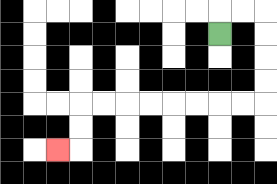{'start': '[9, 1]', 'end': '[2, 6]', 'path_directions': 'U,R,R,D,D,D,D,L,L,L,L,L,L,L,L,D,D,L', 'path_coordinates': '[[9, 1], [9, 0], [10, 0], [11, 0], [11, 1], [11, 2], [11, 3], [11, 4], [10, 4], [9, 4], [8, 4], [7, 4], [6, 4], [5, 4], [4, 4], [3, 4], [3, 5], [3, 6], [2, 6]]'}